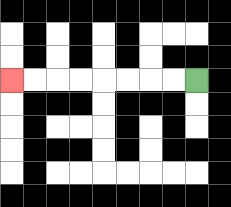{'start': '[8, 3]', 'end': '[0, 3]', 'path_directions': 'L,L,L,L,L,L,L,L', 'path_coordinates': '[[8, 3], [7, 3], [6, 3], [5, 3], [4, 3], [3, 3], [2, 3], [1, 3], [0, 3]]'}